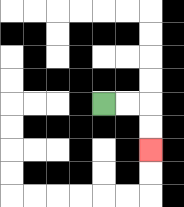{'start': '[4, 4]', 'end': '[6, 6]', 'path_directions': 'R,R,D,D', 'path_coordinates': '[[4, 4], [5, 4], [6, 4], [6, 5], [6, 6]]'}